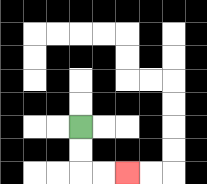{'start': '[3, 5]', 'end': '[5, 7]', 'path_directions': 'D,D,R,R', 'path_coordinates': '[[3, 5], [3, 6], [3, 7], [4, 7], [5, 7]]'}